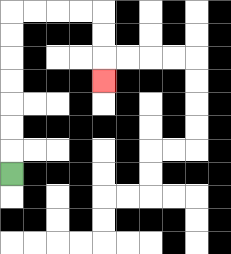{'start': '[0, 7]', 'end': '[4, 3]', 'path_directions': 'U,U,U,U,U,U,U,R,R,R,R,D,D,D', 'path_coordinates': '[[0, 7], [0, 6], [0, 5], [0, 4], [0, 3], [0, 2], [0, 1], [0, 0], [1, 0], [2, 0], [3, 0], [4, 0], [4, 1], [4, 2], [4, 3]]'}